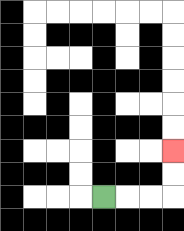{'start': '[4, 8]', 'end': '[7, 6]', 'path_directions': 'R,R,R,U,U', 'path_coordinates': '[[4, 8], [5, 8], [6, 8], [7, 8], [7, 7], [7, 6]]'}